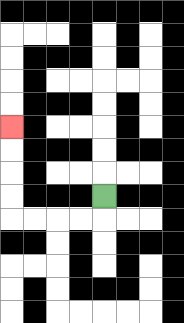{'start': '[4, 8]', 'end': '[0, 5]', 'path_directions': 'D,L,L,L,L,U,U,U,U', 'path_coordinates': '[[4, 8], [4, 9], [3, 9], [2, 9], [1, 9], [0, 9], [0, 8], [0, 7], [0, 6], [0, 5]]'}